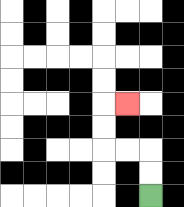{'start': '[6, 8]', 'end': '[5, 4]', 'path_directions': 'U,U,L,L,U,U,R', 'path_coordinates': '[[6, 8], [6, 7], [6, 6], [5, 6], [4, 6], [4, 5], [4, 4], [5, 4]]'}